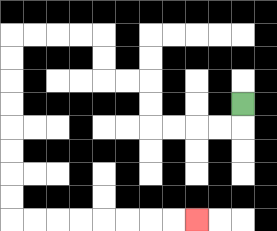{'start': '[10, 4]', 'end': '[8, 9]', 'path_directions': 'D,L,L,L,L,U,U,L,L,U,U,L,L,L,L,D,D,D,D,D,D,D,D,R,R,R,R,R,R,R,R', 'path_coordinates': '[[10, 4], [10, 5], [9, 5], [8, 5], [7, 5], [6, 5], [6, 4], [6, 3], [5, 3], [4, 3], [4, 2], [4, 1], [3, 1], [2, 1], [1, 1], [0, 1], [0, 2], [0, 3], [0, 4], [0, 5], [0, 6], [0, 7], [0, 8], [0, 9], [1, 9], [2, 9], [3, 9], [4, 9], [5, 9], [6, 9], [7, 9], [8, 9]]'}